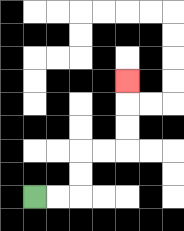{'start': '[1, 8]', 'end': '[5, 3]', 'path_directions': 'R,R,U,U,R,R,U,U,U', 'path_coordinates': '[[1, 8], [2, 8], [3, 8], [3, 7], [3, 6], [4, 6], [5, 6], [5, 5], [5, 4], [5, 3]]'}